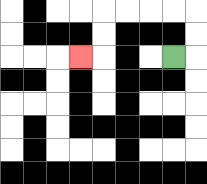{'start': '[7, 2]', 'end': '[3, 2]', 'path_directions': 'R,U,U,L,L,L,L,D,D,L', 'path_coordinates': '[[7, 2], [8, 2], [8, 1], [8, 0], [7, 0], [6, 0], [5, 0], [4, 0], [4, 1], [4, 2], [3, 2]]'}